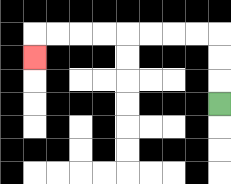{'start': '[9, 4]', 'end': '[1, 2]', 'path_directions': 'U,U,U,L,L,L,L,L,L,L,L,D', 'path_coordinates': '[[9, 4], [9, 3], [9, 2], [9, 1], [8, 1], [7, 1], [6, 1], [5, 1], [4, 1], [3, 1], [2, 1], [1, 1], [1, 2]]'}